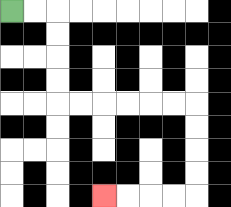{'start': '[0, 0]', 'end': '[4, 8]', 'path_directions': 'R,R,D,D,D,D,R,R,R,R,R,R,D,D,D,D,L,L,L,L', 'path_coordinates': '[[0, 0], [1, 0], [2, 0], [2, 1], [2, 2], [2, 3], [2, 4], [3, 4], [4, 4], [5, 4], [6, 4], [7, 4], [8, 4], [8, 5], [8, 6], [8, 7], [8, 8], [7, 8], [6, 8], [5, 8], [4, 8]]'}